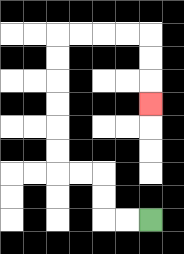{'start': '[6, 9]', 'end': '[6, 4]', 'path_directions': 'L,L,U,U,L,L,U,U,U,U,U,U,R,R,R,R,D,D,D', 'path_coordinates': '[[6, 9], [5, 9], [4, 9], [4, 8], [4, 7], [3, 7], [2, 7], [2, 6], [2, 5], [2, 4], [2, 3], [2, 2], [2, 1], [3, 1], [4, 1], [5, 1], [6, 1], [6, 2], [6, 3], [6, 4]]'}